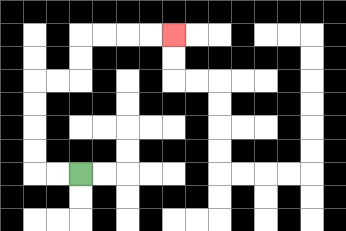{'start': '[3, 7]', 'end': '[7, 1]', 'path_directions': 'L,L,U,U,U,U,R,R,U,U,R,R,R,R', 'path_coordinates': '[[3, 7], [2, 7], [1, 7], [1, 6], [1, 5], [1, 4], [1, 3], [2, 3], [3, 3], [3, 2], [3, 1], [4, 1], [5, 1], [6, 1], [7, 1]]'}